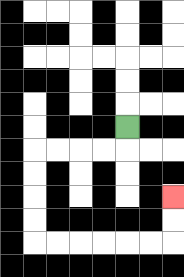{'start': '[5, 5]', 'end': '[7, 8]', 'path_directions': 'D,L,L,L,L,D,D,D,D,R,R,R,R,R,R,U,U', 'path_coordinates': '[[5, 5], [5, 6], [4, 6], [3, 6], [2, 6], [1, 6], [1, 7], [1, 8], [1, 9], [1, 10], [2, 10], [3, 10], [4, 10], [5, 10], [6, 10], [7, 10], [7, 9], [7, 8]]'}